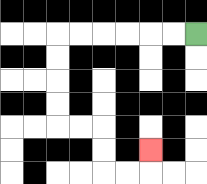{'start': '[8, 1]', 'end': '[6, 6]', 'path_directions': 'L,L,L,L,L,L,D,D,D,D,R,R,D,D,R,R,U', 'path_coordinates': '[[8, 1], [7, 1], [6, 1], [5, 1], [4, 1], [3, 1], [2, 1], [2, 2], [2, 3], [2, 4], [2, 5], [3, 5], [4, 5], [4, 6], [4, 7], [5, 7], [6, 7], [6, 6]]'}